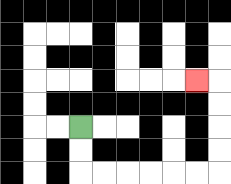{'start': '[3, 5]', 'end': '[8, 3]', 'path_directions': 'D,D,R,R,R,R,R,R,U,U,U,U,L', 'path_coordinates': '[[3, 5], [3, 6], [3, 7], [4, 7], [5, 7], [6, 7], [7, 7], [8, 7], [9, 7], [9, 6], [9, 5], [9, 4], [9, 3], [8, 3]]'}